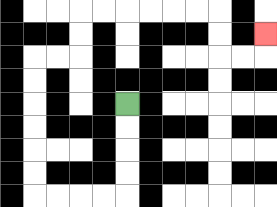{'start': '[5, 4]', 'end': '[11, 1]', 'path_directions': 'D,D,D,D,L,L,L,L,U,U,U,U,U,U,R,R,U,U,R,R,R,R,R,R,D,D,R,R,U', 'path_coordinates': '[[5, 4], [5, 5], [5, 6], [5, 7], [5, 8], [4, 8], [3, 8], [2, 8], [1, 8], [1, 7], [1, 6], [1, 5], [1, 4], [1, 3], [1, 2], [2, 2], [3, 2], [3, 1], [3, 0], [4, 0], [5, 0], [6, 0], [7, 0], [8, 0], [9, 0], [9, 1], [9, 2], [10, 2], [11, 2], [11, 1]]'}